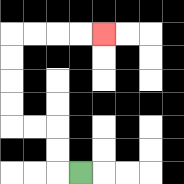{'start': '[3, 7]', 'end': '[4, 1]', 'path_directions': 'L,U,U,L,L,U,U,U,U,R,R,R,R', 'path_coordinates': '[[3, 7], [2, 7], [2, 6], [2, 5], [1, 5], [0, 5], [0, 4], [0, 3], [0, 2], [0, 1], [1, 1], [2, 1], [3, 1], [4, 1]]'}